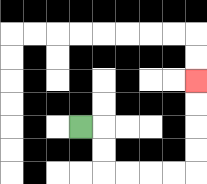{'start': '[3, 5]', 'end': '[8, 3]', 'path_directions': 'R,D,D,R,R,R,R,U,U,U,U', 'path_coordinates': '[[3, 5], [4, 5], [4, 6], [4, 7], [5, 7], [6, 7], [7, 7], [8, 7], [8, 6], [8, 5], [8, 4], [8, 3]]'}